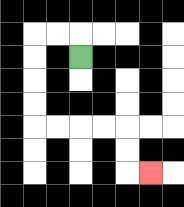{'start': '[3, 2]', 'end': '[6, 7]', 'path_directions': 'U,L,L,D,D,D,D,R,R,R,R,D,D,R', 'path_coordinates': '[[3, 2], [3, 1], [2, 1], [1, 1], [1, 2], [1, 3], [1, 4], [1, 5], [2, 5], [3, 5], [4, 5], [5, 5], [5, 6], [5, 7], [6, 7]]'}